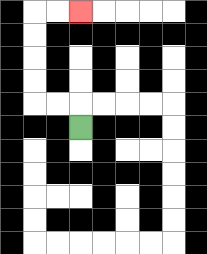{'start': '[3, 5]', 'end': '[3, 0]', 'path_directions': 'U,L,L,U,U,U,U,R,R', 'path_coordinates': '[[3, 5], [3, 4], [2, 4], [1, 4], [1, 3], [1, 2], [1, 1], [1, 0], [2, 0], [3, 0]]'}